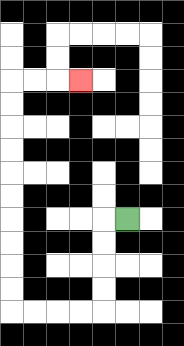{'start': '[5, 9]', 'end': '[3, 3]', 'path_directions': 'L,D,D,D,D,L,L,L,L,U,U,U,U,U,U,U,U,U,U,R,R,R', 'path_coordinates': '[[5, 9], [4, 9], [4, 10], [4, 11], [4, 12], [4, 13], [3, 13], [2, 13], [1, 13], [0, 13], [0, 12], [0, 11], [0, 10], [0, 9], [0, 8], [0, 7], [0, 6], [0, 5], [0, 4], [0, 3], [1, 3], [2, 3], [3, 3]]'}